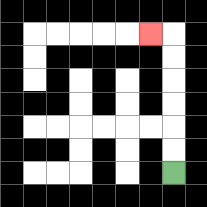{'start': '[7, 7]', 'end': '[6, 1]', 'path_directions': 'U,U,U,U,U,U,L', 'path_coordinates': '[[7, 7], [7, 6], [7, 5], [7, 4], [7, 3], [7, 2], [7, 1], [6, 1]]'}